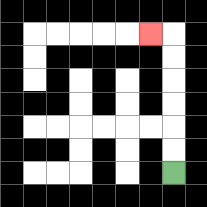{'start': '[7, 7]', 'end': '[6, 1]', 'path_directions': 'U,U,U,U,U,U,L', 'path_coordinates': '[[7, 7], [7, 6], [7, 5], [7, 4], [7, 3], [7, 2], [7, 1], [6, 1]]'}